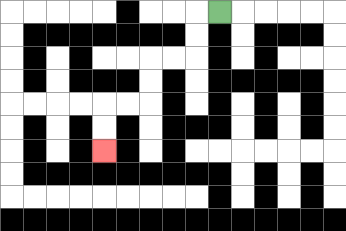{'start': '[9, 0]', 'end': '[4, 6]', 'path_directions': 'L,D,D,L,L,D,D,L,L,D,D', 'path_coordinates': '[[9, 0], [8, 0], [8, 1], [8, 2], [7, 2], [6, 2], [6, 3], [6, 4], [5, 4], [4, 4], [4, 5], [4, 6]]'}